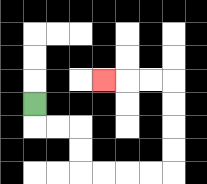{'start': '[1, 4]', 'end': '[4, 3]', 'path_directions': 'D,R,R,D,D,R,R,R,R,U,U,U,U,L,L,L', 'path_coordinates': '[[1, 4], [1, 5], [2, 5], [3, 5], [3, 6], [3, 7], [4, 7], [5, 7], [6, 7], [7, 7], [7, 6], [7, 5], [7, 4], [7, 3], [6, 3], [5, 3], [4, 3]]'}